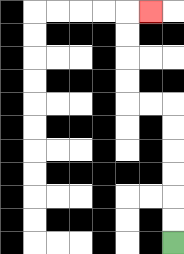{'start': '[7, 10]', 'end': '[6, 0]', 'path_directions': 'U,U,U,U,U,U,L,L,U,U,U,U,R', 'path_coordinates': '[[7, 10], [7, 9], [7, 8], [7, 7], [7, 6], [7, 5], [7, 4], [6, 4], [5, 4], [5, 3], [5, 2], [5, 1], [5, 0], [6, 0]]'}